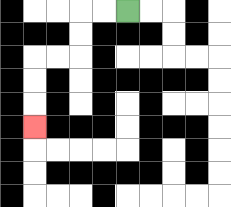{'start': '[5, 0]', 'end': '[1, 5]', 'path_directions': 'L,L,D,D,L,L,D,D,D', 'path_coordinates': '[[5, 0], [4, 0], [3, 0], [3, 1], [3, 2], [2, 2], [1, 2], [1, 3], [1, 4], [1, 5]]'}